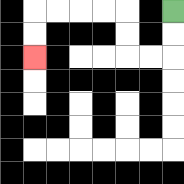{'start': '[7, 0]', 'end': '[1, 2]', 'path_directions': 'D,D,L,L,U,U,L,L,L,L,D,D', 'path_coordinates': '[[7, 0], [7, 1], [7, 2], [6, 2], [5, 2], [5, 1], [5, 0], [4, 0], [3, 0], [2, 0], [1, 0], [1, 1], [1, 2]]'}